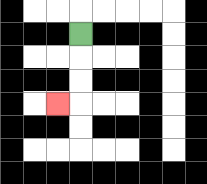{'start': '[3, 1]', 'end': '[2, 4]', 'path_directions': 'D,D,D,L', 'path_coordinates': '[[3, 1], [3, 2], [3, 3], [3, 4], [2, 4]]'}